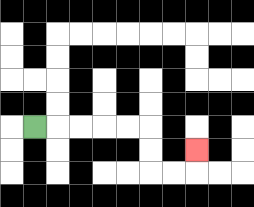{'start': '[1, 5]', 'end': '[8, 6]', 'path_directions': 'R,R,R,R,R,D,D,R,R,U', 'path_coordinates': '[[1, 5], [2, 5], [3, 5], [4, 5], [5, 5], [6, 5], [6, 6], [6, 7], [7, 7], [8, 7], [8, 6]]'}